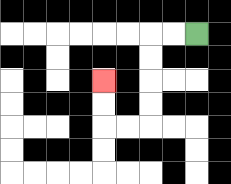{'start': '[8, 1]', 'end': '[4, 3]', 'path_directions': 'L,L,D,D,D,D,L,L,U,U', 'path_coordinates': '[[8, 1], [7, 1], [6, 1], [6, 2], [6, 3], [6, 4], [6, 5], [5, 5], [4, 5], [4, 4], [4, 3]]'}